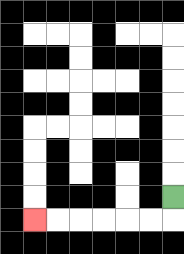{'start': '[7, 8]', 'end': '[1, 9]', 'path_directions': 'D,L,L,L,L,L,L', 'path_coordinates': '[[7, 8], [7, 9], [6, 9], [5, 9], [4, 9], [3, 9], [2, 9], [1, 9]]'}